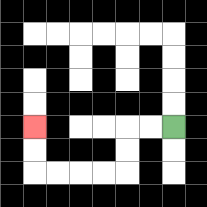{'start': '[7, 5]', 'end': '[1, 5]', 'path_directions': 'L,L,D,D,L,L,L,L,U,U', 'path_coordinates': '[[7, 5], [6, 5], [5, 5], [5, 6], [5, 7], [4, 7], [3, 7], [2, 7], [1, 7], [1, 6], [1, 5]]'}